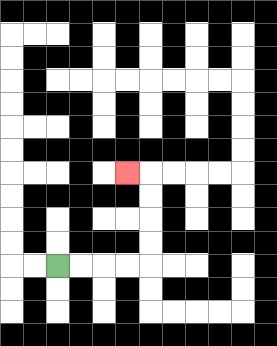{'start': '[2, 11]', 'end': '[5, 7]', 'path_directions': 'R,R,R,R,U,U,U,U,L', 'path_coordinates': '[[2, 11], [3, 11], [4, 11], [5, 11], [6, 11], [6, 10], [6, 9], [6, 8], [6, 7], [5, 7]]'}